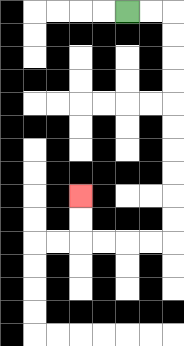{'start': '[5, 0]', 'end': '[3, 8]', 'path_directions': 'R,R,D,D,D,D,D,D,D,D,D,D,L,L,L,L,U,U', 'path_coordinates': '[[5, 0], [6, 0], [7, 0], [7, 1], [7, 2], [7, 3], [7, 4], [7, 5], [7, 6], [7, 7], [7, 8], [7, 9], [7, 10], [6, 10], [5, 10], [4, 10], [3, 10], [3, 9], [3, 8]]'}